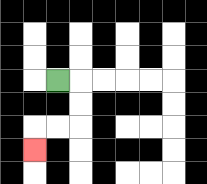{'start': '[2, 3]', 'end': '[1, 6]', 'path_directions': 'R,D,D,L,L,D', 'path_coordinates': '[[2, 3], [3, 3], [3, 4], [3, 5], [2, 5], [1, 5], [1, 6]]'}